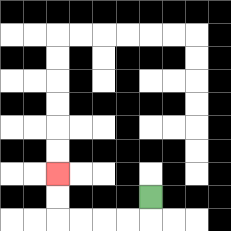{'start': '[6, 8]', 'end': '[2, 7]', 'path_directions': 'D,L,L,L,L,U,U', 'path_coordinates': '[[6, 8], [6, 9], [5, 9], [4, 9], [3, 9], [2, 9], [2, 8], [2, 7]]'}